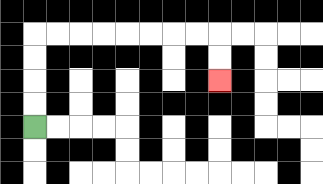{'start': '[1, 5]', 'end': '[9, 3]', 'path_directions': 'U,U,U,U,R,R,R,R,R,R,R,R,D,D', 'path_coordinates': '[[1, 5], [1, 4], [1, 3], [1, 2], [1, 1], [2, 1], [3, 1], [4, 1], [5, 1], [6, 1], [7, 1], [8, 1], [9, 1], [9, 2], [9, 3]]'}